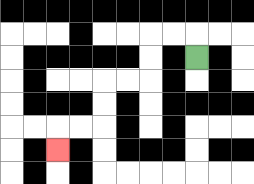{'start': '[8, 2]', 'end': '[2, 6]', 'path_directions': 'U,L,L,D,D,L,L,D,D,L,L,D', 'path_coordinates': '[[8, 2], [8, 1], [7, 1], [6, 1], [6, 2], [6, 3], [5, 3], [4, 3], [4, 4], [4, 5], [3, 5], [2, 5], [2, 6]]'}